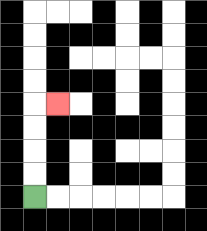{'start': '[1, 8]', 'end': '[2, 4]', 'path_directions': 'U,U,U,U,R', 'path_coordinates': '[[1, 8], [1, 7], [1, 6], [1, 5], [1, 4], [2, 4]]'}